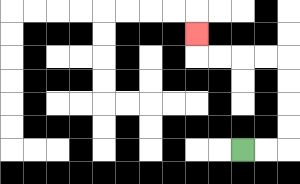{'start': '[10, 6]', 'end': '[8, 1]', 'path_directions': 'R,R,U,U,U,U,L,L,L,L,U', 'path_coordinates': '[[10, 6], [11, 6], [12, 6], [12, 5], [12, 4], [12, 3], [12, 2], [11, 2], [10, 2], [9, 2], [8, 2], [8, 1]]'}